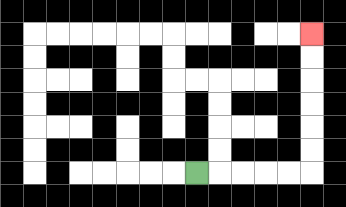{'start': '[8, 7]', 'end': '[13, 1]', 'path_directions': 'R,R,R,R,R,U,U,U,U,U,U', 'path_coordinates': '[[8, 7], [9, 7], [10, 7], [11, 7], [12, 7], [13, 7], [13, 6], [13, 5], [13, 4], [13, 3], [13, 2], [13, 1]]'}